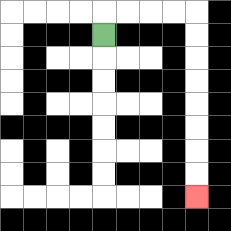{'start': '[4, 1]', 'end': '[8, 8]', 'path_directions': 'U,R,R,R,R,D,D,D,D,D,D,D,D', 'path_coordinates': '[[4, 1], [4, 0], [5, 0], [6, 0], [7, 0], [8, 0], [8, 1], [8, 2], [8, 3], [8, 4], [8, 5], [8, 6], [8, 7], [8, 8]]'}